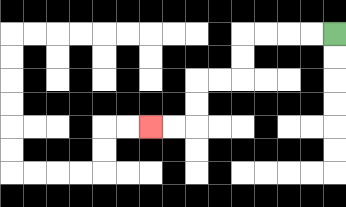{'start': '[14, 1]', 'end': '[6, 5]', 'path_directions': 'L,L,L,L,D,D,L,L,D,D,L,L', 'path_coordinates': '[[14, 1], [13, 1], [12, 1], [11, 1], [10, 1], [10, 2], [10, 3], [9, 3], [8, 3], [8, 4], [8, 5], [7, 5], [6, 5]]'}